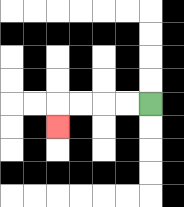{'start': '[6, 4]', 'end': '[2, 5]', 'path_directions': 'L,L,L,L,D', 'path_coordinates': '[[6, 4], [5, 4], [4, 4], [3, 4], [2, 4], [2, 5]]'}